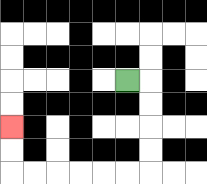{'start': '[5, 3]', 'end': '[0, 5]', 'path_directions': 'R,D,D,D,D,L,L,L,L,L,L,U,U', 'path_coordinates': '[[5, 3], [6, 3], [6, 4], [6, 5], [6, 6], [6, 7], [5, 7], [4, 7], [3, 7], [2, 7], [1, 7], [0, 7], [0, 6], [0, 5]]'}